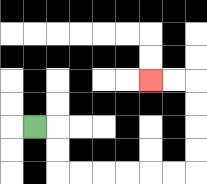{'start': '[1, 5]', 'end': '[6, 3]', 'path_directions': 'R,D,D,R,R,R,R,R,R,U,U,U,U,L,L', 'path_coordinates': '[[1, 5], [2, 5], [2, 6], [2, 7], [3, 7], [4, 7], [5, 7], [6, 7], [7, 7], [8, 7], [8, 6], [8, 5], [8, 4], [8, 3], [7, 3], [6, 3]]'}